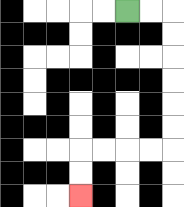{'start': '[5, 0]', 'end': '[3, 8]', 'path_directions': 'R,R,D,D,D,D,D,D,L,L,L,L,D,D', 'path_coordinates': '[[5, 0], [6, 0], [7, 0], [7, 1], [7, 2], [7, 3], [7, 4], [7, 5], [7, 6], [6, 6], [5, 6], [4, 6], [3, 6], [3, 7], [3, 8]]'}